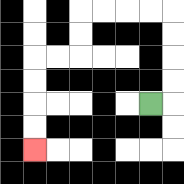{'start': '[6, 4]', 'end': '[1, 6]', 'path_directions': 'R,U,U,U,U,L,L,L,L,D,D,L,L,D,D,D,D', 'path_coordinates': '[[6, 4], [7, 4], [7, 3], [7, 2], [7, 1], [7, 0], [6, 0], [5, 0], [4, 0], [3, 0], [3, 1], [3, 2], [2, 2], [1, 2], [1, 3], [1, 4], [1, 5], [1, 6]]'}